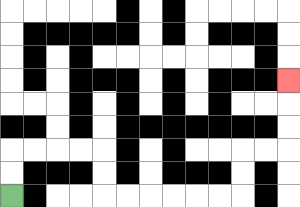{'start': '[0, 8]', 'end': '[12, 3]', 'path_directions': 'U,U,R,R,R,R,D,D,R,R,R,R,R,R,U,U,R,R,U,U,U', 'path_coordinates': '[[0, 8], [0, 7], [0, 6], [1, 6], [2, 6], [3, 6], [4, 6], [4, 7], [4, 8], [5, 8], [6, 8], [7, 8], [8, 8], [9, 8], [10, 8], [10, 7], [10, 6], [11, 6], [12, 6], [12, 5], [12, 4], [12, 3]]'}